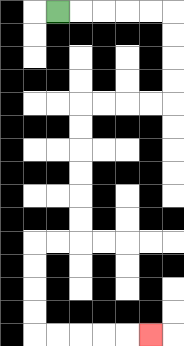{'start': '[2, 0]', 'end': '[6, 14]', 'path_directions': 'R,R,R,R,R,D,D,D,D,L,L,L,L,D,D,D,D,D,D,L,L,D,D,D,D,R,R,R,R,R', 'path_coordinates': '[[2, 0], [3, 0], [4, 0], [5, 0], [6, 0], [7, 0], [7, 1], [7, 2], [7, 3], [7, 4], [6, 4], [5, 4], [4, 4], [3, 4], [3, 5], [3, 6], [3, 7], [3, 8], [3, 9], [3, 10], [2, 10], [1, 10], [1, 11], [1, 12], [1, 13], [1, 14], [2, 14], [3, 14], [4, 14], [5, 14], [6, 14]]'}